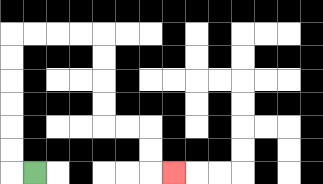{'start': '[1, 7]', 'end': '[7, 7]', 'path_directions': 'L,U,U,U,U,U,U,R,R,R,R,D,D,D,D,R,R,D,D,R', 'path_coordinates': '[[1, 7], [0, 7], [0, 6], [0, 5], [0, 4], [0, 3], [0, 2], [0, 1], [1, 1], [2, 1], [3, 1], [4, 1], [4, 2], [4, 3], [4, 4], [4, 5], [5, 5], [6, 5], [6, 6], [6, 7], [7, 7]]'}